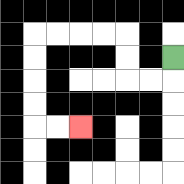{'start': '[7, 2]', 'end': '[3, 5]', 'path_directions': 'D,L,L,U,U,L,L,L,L,D,D,D,D,R,R', 'path_coordinates': '[[7, 2], [7, 3], [6, 3], [5, 3], [5, 2], [5, 1], [4, 1], [3, 1], [2, 1], [1, 1], [1, 2], [1, 3], [1, 4], [1, 5], [2, 5], [3, 5]]'}